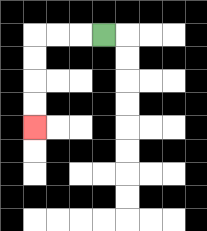{'start': '[4, 1]', 'end': '[1, 5]', 'path_directions': 'L,L,L,D,D,D,D', 'path_coordinates': '[[4, 1], [3, 1], [2, 1], [1, 1], [1, 2], [1, 3], [1, 4], [1, 5]]'}